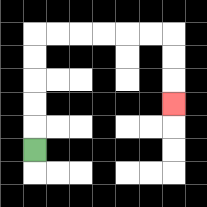{'start': '[1, 6]', 'end': '[7, 4]', 'path_directions': 'U,U,U,U,U,R,R,R,R,R,R,D,D,D', 'path_coordinates': '[[1, 6], [1, 5], [1, 4], [1, 3], [1, 2], [1, 1], [2, 1], [3, 1], [4, 1], [5, 1], [6, 1], [7, 1], [7, 2], [7, 3], [7, 4]]'}